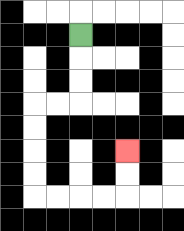{'start': '[3, 1]', 'end': '[5, 6]', 'path_directions': 'D,D,D,L,L,D,D,D,D,R,R,R,R,U,U', 'path_coordinates': '[[3, 1], [3, 2], [3, 3], [3, 4], [2, 4], [1, 4], [1, 5], [1, 6], [1, 7], [1, 8], [2, 8], [3, 8], [4, 8], [5, 8], [5, 7], [5, 6]]'}